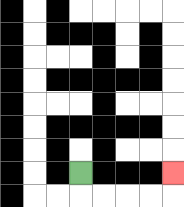{'start': '[3, 7]', 'end': '[7, 7]', 'path_directions': 'D,R,R,R,R,U', 'path_coordinates': '[[3, 7], [3, 8], [4, 8], [5, 8], [6, 8], [7, 8], [7, 7]]'}